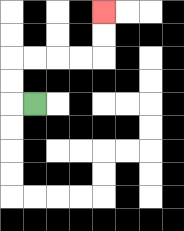{'start': '[1, 4]', 'end': '[4, 0]', 'path_directions': 'L,U,U,R,R,R,R,U,U', 'path_coordinates': '[[1, 4], [0, 4], [0, 3], [0, 2], [1, 2], [2, 2], [3, 2], [4, 2], [4, 1], [4, 0]]'}